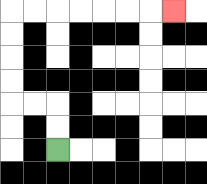{'start': '[2, 6]', 'end': '[7, 0]', 'path_directions': 'U,U,L,L,U,U,U,U,R,R,R,R,R,R,R', 'path_coordinates': '[[2, 6], [2, 5], [2, 4], [1, 4], [0, 4], [0, 3], [0, 2], [0, 1], [0, 0], [1, 0], [2, 0], [3, 0], [4, 0], [5, 0], [6, 0], [7, 0]]'}